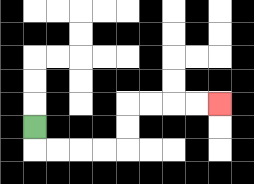{'start': '[1, 5]', 'end': '[9, 4]', 'path_directions': 'D,R,R,R,R,U,U,R,R,R,R', 'path_coordinates': '[[1, 5], [1, 6], [2, 6], [3, 6], [4, 6], [5, 6], [5, 5], [5, 4], [6, 4], [7, 4], [8, 4], [9, 4]]'}